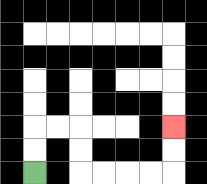{'start': '[1, 7]', 'end': '[7, 5]', 'path_directions': 'U,U,R,R,D,D,R,R,R,R,U,U', 'path_coordinates': '[[1, 7], [1, 6], [1, 5], [2, 5], [3, 5], [3, 6], [3, 7], [4, 7], [5, 7], [6, 7], [7, 7], [7, 6], [7, 5]]'}